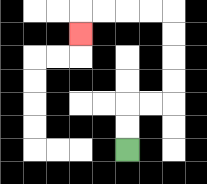{'start': '[5, 6]', 'end': '[3, 1]', 'path_directions': 'U,U,R,R,U,U,U,U,L,L,L,L,D', 'path_coordinates': '[[5, 6], [5, 5], [5, 4], [6, 4], [7, 4], [7, 3], [7, 2], [7, 1], [7, 0], [6, 0], [5, 0], [4, 0], [3, 0], [3, 1]]'}